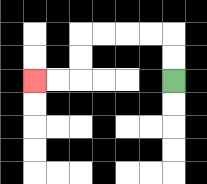{'start': '[7, 3]', 'end': '[1, 3]', 'path_directions': 'U,U,L,L,L,L,D,D,L,L', 'path_coordinates': '[[7, 3], [7, 2], [7, 1], [6, 1], [5, 1], [4, 1], [3, 1], [3, 2], [3, 3], [2, 3], [1, 3]]'}